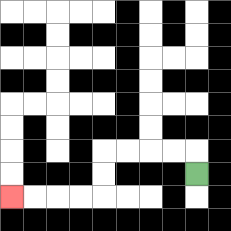{'start': '[8, 7]', 'end': '[0, 8]', 'path_directions': 'U,L,L,L,L,D,D,L,L,L,L', 'path_coordinates': '[[8, 7], [8, 6], [7, 6], [6, 6], [5, 6], [4, 6], [4, 7], [4, 8], [3, 8], [2, 8], [1, 8], [0, 8]]'}